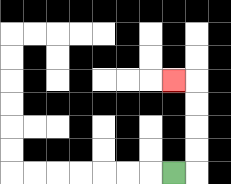{'start': '[7, 7]', 'end': '[7, 3]', 'path_directions': 'R,U,U,U,U,L', 'path_coordinates': '[[7, 7], [8, 7], [8, 6], [8, 5], [8, 4], [8, 3], [7, 3]]'}